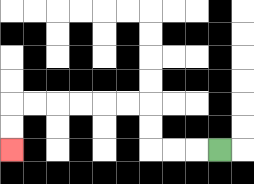{'start': '[9, 6]', 'end': '[0, 6]', 'path_directions': 'L,L,L,U,U,L,L,L,L,L,L,D,D', 'path_coordinates': '[[9, 6], [8, 6], [7, 6], [6, 6], [6, 5], [6, 4], [5, 4], [4, 4], [3, 4], [2, 4], [1, 4], [0, 4], [0, 5], [0, 6]]'}